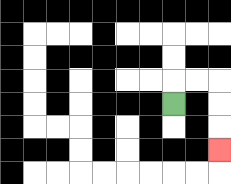{'start': '[7, 4]', 'end': '[9, 6]', 'path_directions': 'U,R,R,D,D,D', 'path_coordinates': '[[7, 4], [7, 3], [8, 3], [9, 3], [9, 4], [9, 5], [9, 6]]'}